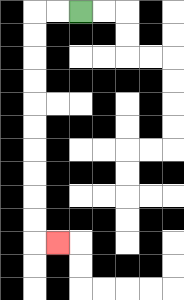{'start': '[3, 0]', 'end': '[2, 10]', 'path_directions': 'L,L,D,D,D,D,D,D,D,D,D,D,R', 'path_coordinates': '[[3, 0], [2, 0], [1, 0], [1, 1], [1, 2], [1, 3], [1, 4], [1, 5], [1, 6], [1, 7], [1, 8], [1, 9], [1, 10], [2, 10]]'}